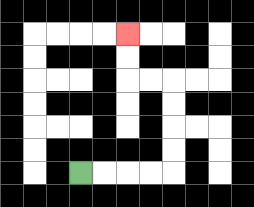{'start': '[3, 7]', 'end': '[5, 1]', 'path_directions': 'R,R,R,R,U,U,U,U,L,L,U,U', 'path_coordinates': '[[3, 7], [4, 7], [5, 7], [6, 7], [7, 7], [7, 6], [7, 5], [7, 4], [7, 3], [6, 3], [5, 3], [5, 2], [5, 1]]'}